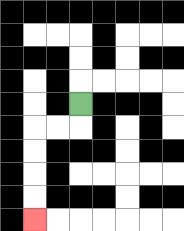{'start': '[3, 4]', 'end': '[1, 9]', 'path_directions': 'D,L,L,D,D,D,D', 'path_coordinates': '[[3, 4], [3, 5], [2, 5], [1, 5], [1, 6], [1, 7], [1, 8], [1, 9]]'}